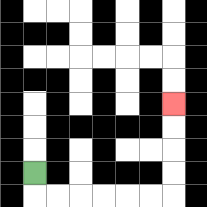{'start': '[1, 7]', 'end': '[7, 4]', 'path_directions': 'D,R,R,R,R,R,R,U,U,U,U', 'path_coordinates': '[[1, 7], [1, 8], [2, 8], [3, 8], [4, 8], [5, 8], [6, 8], [7, 8], [7, 7], [7, 6], [7, 5], [7, 4]]'}